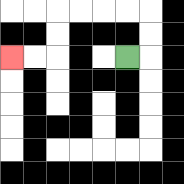{'start': '[5, 2]', 'end': '[0, 2]', 'path_directions': 'R,U,U,L,L,L,L,D,D,L,L', 'path_coordinates': '[[5, 2], [6, 2], [6, 1], [6, 0], [5, 0], [4, 0], [3, 0], [2, 0], [2, 1], [2, 2], [1, 2], [0, 2]]'}